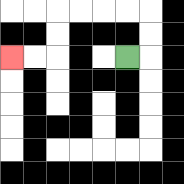{'start': '[5, 2]', 'end': '[0, 2]', 'path_directions': 'R,U,U,L,L,L,L,D,D,L,L', 'path_coordinates': '[[5, 2], [6, 2], [6, 1], [6, 0], [5, 0], [4, 0], [3, 0], [2, 0], [2, 1], [2, 2], [1, 2], [0, 2]]'}